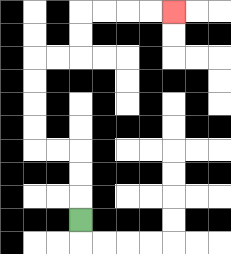{'start': '[3, 9]', 'end': '[7, 0]', 'path_directions': 'U,U,U,L,L,U,U,U,U,R,R,U,U,R,R,R,R', 'path_coordinates': '[[3, 9], [3, 8], [3, 7], [3, 6], [2, 6], [1, 6], [1, 5], [1, 4], [1, 3], [1, 2], [2, 2], [3, 2], [3, 1], [3, 0], [4, 0], [5, 0], [6, 0], [7, 0]]'}